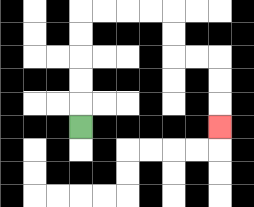{'start': '[3, 5]', 'end': '[9, 5]', 'path_directions': 'U,U,U,U,U,R,R,R,R,D,D,R,R,D,D,D', 'path_coordinates': '[[3, 5], [3, 4], [3, 3], [3, 2], [3, 1], [3, 0], [4, 0], [5, 0], [6, 0], [7, 0], [7, 1], [7, 2], [8, 2], [9, 2], [9, 3], [9, 4], [9, 5]]'}